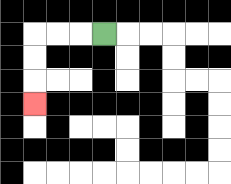{'start': '[4, 1]', 'end': '[1, 4]', 'path_directions': 'L,L,L,D,D,D', 'path_coordinates': '[[4, 1], [3, 1], [2, 1], [1, 1], [1, 2], [1, 3], [1, 4]]'}